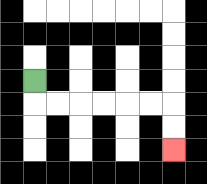{'start': '[1, 3]', 'end': '[7, 6]', 'path_directions': 'D,R,R,R,R,R,R,D,D', 'path_coordinates': '[[1, 3], [1, 4], [2, 4], [3, 4], [4, 4], [5, 4], [6, 4], [7, 4], [7, 5], [7, 6]]'}